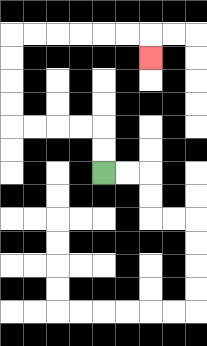{'start': '[4, 7]', 'end': '[6, 2]', 'path_directions': 'U,U,L,L,L,L,U,U,U,U,R,R,R,R,R,R,D', 'path_coordinates': '[[4, 7], [4, 6], [4, 5], [3, 5], [2, 5], [1, 5], [0, 5], [0, 4], [0, 3], [0, 2], [0, 1], [1, 1], [2, 1], [3, 1], [4, 1], [5, 1], [6, 1], [6, 2]]'}